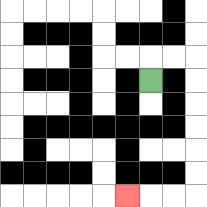{'start': '[6, 3]', 'end': '[5, 8]', 'path_directions': 'U,R,R,D,D,D,D,D,D,L,L,L', 'path_coordinates': '[[6, 3], [6, 2], [7, 2], [8, 2], [8, 3], [8, 4], [8, 5], [8, 6], [8, 7], [8, 8], [7, 8], [6, 8], [5, 8]]'}